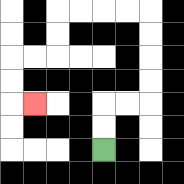{'start': '[4, 6]', 'end': '[1, 4]', 'path_directions': 'U,U,R,R,U,U,U,U,L,L,L,L,D,D,L,L,D,D,R', 'path_coordinates': '[[4, 6], [4, 5], [4, 4], [5, 4], [6, 4], [6, 3], [6, 2], [6, 1], [6, 0], [5, 0], [4, 0], [3, 0], [2, 0], [2, 1], [2, 2], [1, 2], [0, 2], [0, 3], [0, 4], [1, 4]]'}